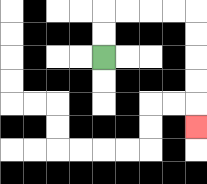{'start': '[4, 2]', 'end': '[8, 5]', 'path_directions': 'U,U,R,R,R,R,D,D,D,D,D', 'path_coordinates': '[[4, 2], [4, 1], [4, 0], [5, 0], [6, 0], [7, 0], [8, 0], [8, 1], [8, 2], [8, 3], [8, 4], [8, 5]]'}